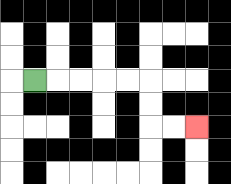{'start': '[1, 3]', 'end': '[8, 5]', 'path_directions': 'R,R,R,R,R,D,D,R,R', 'path_coordinates': '[[1, 3], [2, 3], [3, 3], [4, 3], [5, 3], [6, 3], [6, 4], [6, 5], [7, 5], [8, 5]]'}